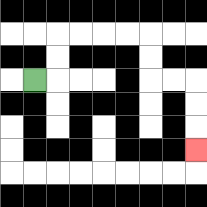{'start': '[1, 3]', 'end': '[8, 6]', 'path_directions': 'R,U,U,R,R,R,R,D,D,R,R,D,D,D', 'path_coordinates': '[[1, 3], [2, 3], [2, 2], [2, 1], [3, 1], [4, 1], [5, 1], [6, 1], [6, 2], [6, 3], [7, 3], [8, 3], [8, 4], [8, 5], [8, 6]]'}